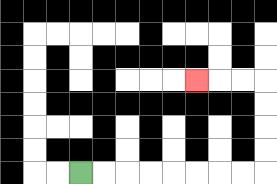{'start': '[3, 7]', 'end': '[8, 3]', 'path_directions': 'R,R,R,R,R,R,R,R,U,U,U,U,L,L,L', 'path_coordinates': '[[3, 7], [4, 7], [5, 7], [6, 7], [7, 7], [8, 7], [9, 7], [10, 7], [11, 7], [11, 6], [11, 5], [11, 4], [11, 3], [10, 3], [9, 3], [8, 3]]'}